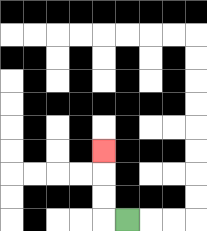{'start': '[5, 9]', 'end': '[4, 6]', 'path_directions': 'L,U,U,U', 'path_coordinates': '[[5, 9], [4, 9], [4, 8], [4, 7], [4, 6]]'}